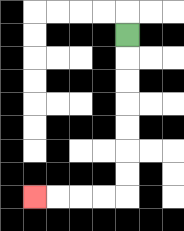{'start': '[5, 1]', 'end': '[1, 8]', 'path_directions': 'D,D,D,D,D,D,D,L,L,L,L', 'path_coordinates': '[[5, 1], [5, 2], [5, 3], [5, 4], [5, 5], [5, 6], [5, 7], [5, 8], [4, 8], [3, 8], [2, 8], [1, 8]]'}